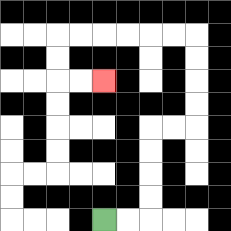{'start': '[4, 9]', 'end': '[4, 3]', 'path_directions': 'R,R,U,U,U,U,R,R,U,U,U,U,L,L,L,L,L,L,D,D,R,R', 'path_coordinates': '[[4, 9], [5, 9], [6, 9], [6, 8], [6, 7], [6, 6], [6, 5], [7, 5], [8, 5], [8, 4], [8, 3], [8, 2], [8, 1], [7, 1], [6, 1], [5, 1], [4, 1], [3, 1], [2, 1], [2, 2], [2, 3], [3, 3], [4, 3]]'}